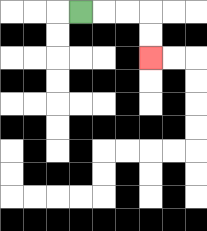{'start': '[3, 0]', 'end': '[6, 2]', 'path_directions': 'R,R,R,D,D', 'path_coordinates': '[[3, 0], [4, 0], [5, 0], [6, 0], [6, 1], [6, 2]]'}